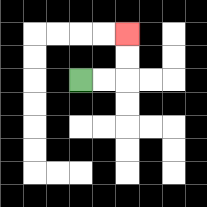{'start': '[3, 3]', 'end': '[5, 1]', 'path_directions': 'R,R,U,U', 'path_coordinates': '[[3, 3], [4, 3], [5, 3], [5, 2], [5, 1]]'}